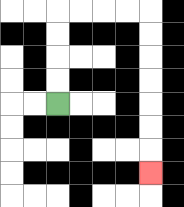{'start': '[2, 4]', 'end': '[6, 7]', 'path_directions': 'U,U,U,U,R,R,R,R,D,D,D,D,D,D,D', 'path_coordinates': '[[2, 4], [2, 3], [2, 2], [2, 1], [2, 0], [3, 0], [4, 0], [5, 0], [6, 0], [6, 1], [6, 2], [6, 3], [6, 4], [6, 5], [6, 6], [6, 7]]'}